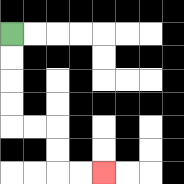{'start': '[0, 1]', 'end': '[4, 7]', 'path_directions': 'D,D,D,D,R,R,D,D,R,R', 'path_coordinates': '[[0, 1], [0, 2], [0, 3], [0, 4], [0, 5], [1, 5], [2, 5], [2, 6], [2, 7], [3, 7], [4, 7]]'}